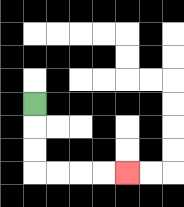{'start': '[1, 4]', 'end': '[5, 7]', 'path_directions': 'D,D,D,R,R,R,R', 'path_coordinates': '[[1, 4], [1, 5], [1, 6], [1, 7], [2, 7], [3, 7], [4, 7], [5, 7]]'}